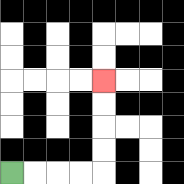{'start': '[0, 7]', 'end': '[4, 3]', 'path_directions': 'R,R,R,R,U,U,U,U', 'path_coordinates': '[[0, 7], [1, 7], [2, 7], [3, 7], [4, 7], [4, 6], [4, 5], [4, 4], [4, 3]]'}